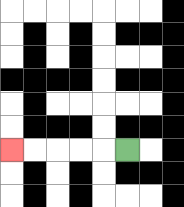{'start': '[5, 6]', 'end': '[0, 6]', 'path_directions': 'L,L,L,L,L', 'path_coordinates': '[[5, 6], [4, 6], [3, 6], [2, 6], [1, 6], [0, 6]]'}